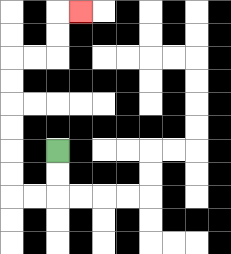{'start': '[2, 6]', 'end': '[3, 0]', 'path_directions': 'D,D,L,L,U,U,U,U,U,U,R,R,U,U,R', 'path_coordinates': '[[2, 6], [2, 7], [2, 8], [1, 8], [0, 8], [0, 7], [0, 6], [0, 5], [0, 4], [0, 3], [0, 2], [1, 2], [2, 2], [2, 1], [2, 0], [3, 0]]'}